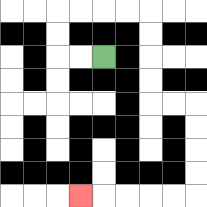{'start': '[4, 2]', 'end': '[3, 8]', 'path_directions': 'L,L,U,U,R,R,R,R,D,D,D,D,R,R,D,D,D,D,L,L,L,L,L', 'path_coordinates': '[[4, 2], [3, 2], [2, 2], [2, 1], [2, 0], [3, 0], [4, 0], [5, 0], [6, 0], [6, 1], [6, 2], [6, 3], [6, 4], [7, 4], [8, 4], [8, 5], [8, 6], [8, 7], [8, 8], [7, 8], [6, 8], [5, 8], [4, 8], [3, 8]]'}